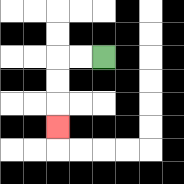{'start': '[4, 2]', 'end': '[2, 5]', 'path_directions': 'L,L,D,D,D', 'path_coordinates': '[[4, 2], [3, 2], [2, 2], [2, 3], [2, 4], [2, 5]]'}